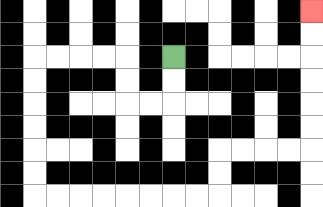{'start': '[7, 2]', 'end': '[13, 0]', 'path_directions': 'D,D,L,L,U,U,L,L,L,L,D,D,D,D,D,D,R,R,R,R,R,R,R,R,U,U,R,R,R,R,U,U,U,U,U,U', 'path_coordinates': '[[7, 2], [7, 3], [7, 4], [6, 4], [5, 4], [5, 3], [5, 2], [4, 2], [3, 2], [2, 2], [1, 2], [1, 3], [1, 4], [1, 5], [1, 6], [1, 7], [1, 8], [2, 8], [3, 8], [4, 8], [5, 8], [6, 8], [7, 8], [8, 8], [9, 8], [9, 7], [9, 6], [10, 6], [11, 6], [12, 6], [13, 6], [13, 5], [13, 4], [13, 3], [13, 2], [13, 1], [13, 0]]'}